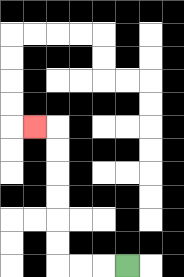{'start': '[5, 11]', 'end': '[1, 5]', 'path_directions': 'L,L,L,U,U,U,U,U,U,L', 'path_coordinates': '[[5, 11], [4, 11], [3, 11], [2, 11], [2, 10], [2, 9], [2, 8], [2, 7], [2, 6], [2, 5], [1, 5]]'}